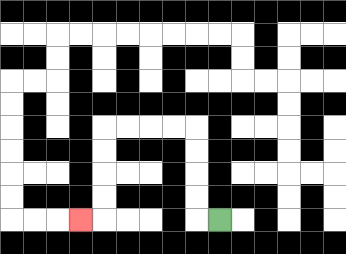{'start': '[9, 9]', 'end': '[3, 9]', 'path_directions': 'L,U,U,U,U,L,L,L,L,D,D,D,D,L', 'path_coordinates': '[[9, 9], [8, 9], [8, 8], [8, 7], [8, 6], [8, 5], [7, 5], [6, 5], [5, 5], [4, 5], [4, 6], [4, 7], [4, 8], [4, 9], [3, 9]]'}